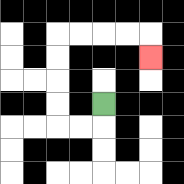{'start': '[4, 4]', 'end': '[6, 2]', 'path_directions': 'D,L,L,U,U,U,U,R,R,R,R,D', 'path_coordinates': '[[4, 4], [4, 5], [3, 5], [2, 5], [2, 4], [2, 3], [2, 2], [2, 1], [3, 1], [4, 1], [5, 1], [6, 1], [6, 2]]'}